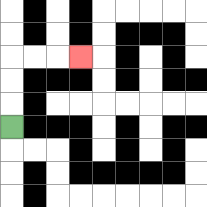{'start': '[0, 5]', 'end': '[3, 2]', 'path_directions': 'U,U,U,R,R,R', 'path_coordinates': '[[0, 5], [0, 4], [0, 3], [0, 2], [1, 2], [2, 2], [3, 2]]'}